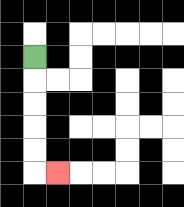{'start': '[1, 2]', 'end': '[2, 7]', 'path_directions': 'D,D,D,D,D,R', 'path_coordinates': '[[1, 2], [1, 3], [1, 4], [1, 5], [1, 6], [1, 7], [2, 7]]'}